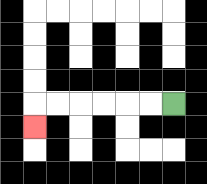{'start': '[7, 4]', 'end': '[1, 5]', 'path_directions': 'L,L,L,L,L,L,D', 'path_coordinates': '[[7, 4], [6, 4], [5, 4], [4, 4], [3, 4], [2, 4], [1, 4], [1, 5]]'}